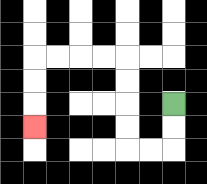{'start': '[7, 4]', 'end': '[1, 5]', 'path_directions': 'D,D,L,L,U,U,U,U,L,L,L,L,D,D,D', 'path_coordinates': '[[7, 4], [7, 5], [7, 6], [6, 6], [5, 6], [5, 5], [5, 4], [5, 3], [5, 2], [4, 2], [3, 2], [2, 2], [1, 2], [1, 3], [1, 4], [1, 5]]'}